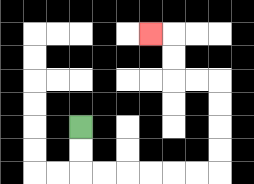{'start': '[3, 5]', 'end': '[6, 1]', 'path_directions': 'D,D,R,R,R,R,R,R,U,U,U,U,L,L,U,U,L', 'path_coordinates': '[[3, 5], [3, 6], [3, 7], [4, 7], [5, 7], [6, 7], [7, 7], [8, 7], [9, 7], [9, 6], [9, 5], [9, 4], [9, 3], [8, 3], [7, 3], [7, 2], [7, 1], [6, 1]]'}